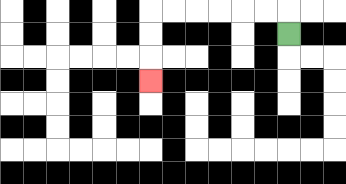{'start': '[12, 1]', 'end': '[6, 3]', 'path_directions': 'U,L,L,L,L,L,L,D,D,D', 'path_coordinates': '[[12, 1], [12, 0], [11, 0], [10, 0], [9, 0], [8, 0], [7, 0], [6, 0], [6, 1], [6, 2], [6, 3]]'}